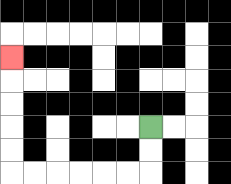{'start': '[6, 5]', 'end': '[0, 2]', 'path_directions': 'D,D,L,L,L,L,L,L,U,U,U,U,U', 'path_coordinates': '[[6, 5], [6, 6], [6, 7], [5, 7], [4, 7], [3, 7], [2, 7], [1, 7], [0, 7], [0, 6], [0, 5], [0, 4], [0, 3], [0, 2]]'}